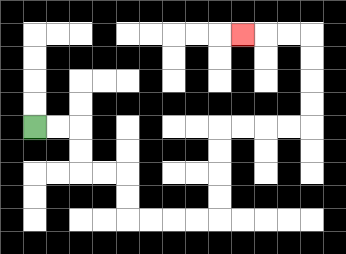{'start': '[1, 5]', 'end': '[10, 1]', 'path_directions': 'R,R,D,D,R,R,D,D,R,R,R,R,U,U,U,U,R,R,R,R,U,U,U,U,L,L,L', 'path_coordinates': '[[1, 5], [2, 5], [3, 5], [3, 6], [3, 7], [4, 7], [5, 7], [5, 8], [5, 9], [6, 9], [7, 9], [8, 9], [9, 9], [9, 8], [9, 7], [9, 6], [9, 5], [10, 5], [11, 5], [12, 5], [13, 5], [13, 4], [13, 3], [13, 2], [13, 1], [12, 1], [11, 1], [10, 1]]'}